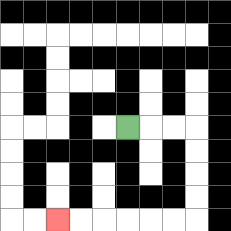{'start': '[5, 5]', 'end': '[2, 9]', 'path_directions': 'R,R,R,D,D,D,D,L,L,L,L,L,L', 'path_coordinates': '[[5, 5], [6, 5], [7, 5], [8, 5], [8, 6], [8, 7], [8, 8], [8, 9], [7, 9], [6, 9], [5, 9], [4, 9], [3, 9], [2, 9]]'}